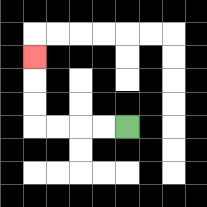{'start': '[5, 5]', 'end': '[1, 2]', 'path_directions': 'L,L,L,L,U,U,U', 'path_coordinates': '[[5, 5], [4, 5], [3, 5], [2, 5], [1, 5], [1, 4], [1, 3], [1, 2]]'}